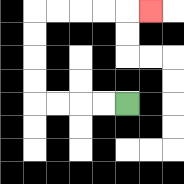{'start': '[5, 4]', 'end': '[6, 0]', 'path_directions': 'L,L,L,L,U,U,U,U,R,R,R,R,R', 'path_coordinates': '[[5, 4], [4, 4], [3, 4], [2, 4], [1, 4], [1, 3], [1, 2], [1, 1], [1, 0], [2, 0], [3, 0], [4, 0], [5, 0], [6, 0]]'}